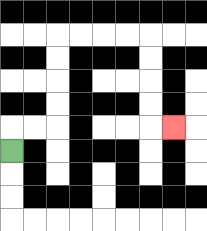{'start': '[0, 6]', 'end': '[7, 5]', 'path_directions': 'U,R,R,U,U,U,U,R,R,R,R,D,D,D,D,R', 'path_coordinates': '[[0, 6], [0, 5], [1, 5], [2, 5], [2, 4], [2, 3], [2, 2], [2, 1], [3, 1], [4, 1], [5, 1], [6, 1], [6, 2], [6, 3], [6, 4], [6, 5], [7, 5]]'}